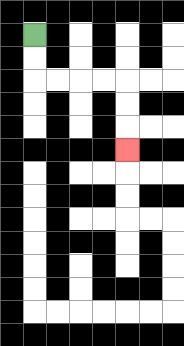{'start': '[1, 1]', 'end': '[5, 6]', 'path_directions': 'D,D,R,R,R,R,D,D,D', 'path_coordinates': '[[1, 1], [1, 2], [1, 3], [2, 3], [3, 3], [4, 3], [5, 3], [5, 4], [5, 5], [5, 6]]'}